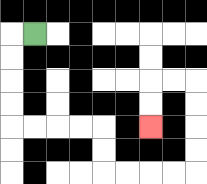{'start': '[1, 1]', 'end': '[6, 5]', 'path_directions': 'L,D,D,D,D,R,R,R,R,D,D,R,R,R,R,U,U,U,U,L,L,D,D', 'path_coordinates': '[[1, 1], [0, 1], [0, 2], [0, 3], [0, 4], [0, 5], [1, 5], [2, 5], [3, 5], [4, 5], [4, 6], [4, 7], [5, 7], [6, 7], [7, 7], [8, 7], [8, 6], [8, 5], [8, 4], [8, 3], [7, 3], [6, 3], [6, 4], [6, 5]]'}